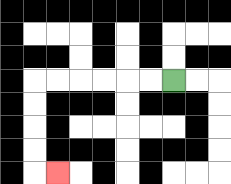{'start': '[7, 3]', 'end': '[2, 7]', 'path_directions': 'L,L,L,L,L,L,D,D,D,D,R', 'path_coordinates': '[[7, 3], [6, 3], [5, 3], [4, 3], [3, 3], [2, 3], [1, 3], [1, 4], [1, 5], [1, 6], [1, 7], [2, 7]]'}